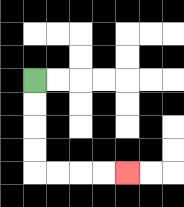{'start': '[1, 3]', 'end': '[5, 7]', 'path_directions': 'D,D,D,D,R,R,R,R', 'path_coordinates': '[[1, 3], [1, 4], [1, 5], [1, 6], [1, 7], [2, 7], [3, 7], [4, 7], [5, 7]]'}